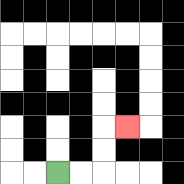{'start': '[2, 7]', 'end': '[5, 5]', 'path_directions': 'R,R,U,U,R', 'path_coordinates': '[[2, 7], [3, 7], [4, 7], [4, 6], [4, 5], [5, 5]]'}